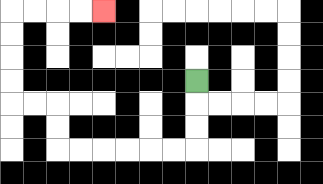{'start': '[8, 3]', 'end': '[4, 0]', 'path_directions': 'D,D,D,L,L,L,L,L,L,U,U,L,L,U,U,U,U,R,R,R,R', 'path_coordinates': '[[8, 3], [8, 4], [8, 5], [8, 6], [7, 6], [6, 6], [5, 6], [4, 6], [3, 6], [2, 6], [2, 5], [2, 4], [1, 4], [0, 4], [0, 3], [0, 2], [0, 1], [0, 0], [1, 0], [2, 0], [3, 0], [4, 0]]'}